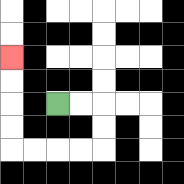{'start': '[2, 4]', 'end': '[0, 2]', 'path_directions': 'R,R,D,D,L,L,L,L,U,U,U,U', 'path_coordinates': '[[2, 4], [3, 4], [4, 4], [4, 5], [4, 6], [3, 6], [2, 6], [1, 6], [0, 6], [0, 5], [0, 4], [0, 3], [0, 2]]'}